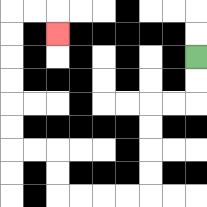{'start': '[8, 2]', 'end': '[2, 1]', 'path_directions': 'D,D,L,L,D,D,D,D,L,L,L,L,U,U,L,L,U,U,U,U,U,U,R,R,D', 'path_coordinates': '[[8, 2], [8, 3], [8, 4], [7, 4], [6, 4], [6, 5], [6, 6], [6, 7], [6, 8], [5, 8], [4, 8], [3, 8], [2, 8], [2, 7], [2, 6], [1, 6], [0, 6], [0, 5], [0, 4], [0, 3], [0, 2], [0, 1], [0, 0], [1, 0], [2, 0], [2, 1]]'}